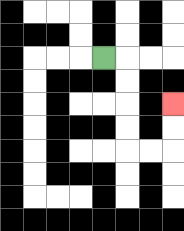{'start': '[4, 2]', 'end': '[7, 4]', 'path_directions': 'R,D,D,D,D,R,R,U,U', 'path_coordinates': '[[4, 2], [5, 2], [5, 3], [5, 4], [5, 5], [5, 6], [6, 6], [7, 6], [7, 5], [7, 4]]'}